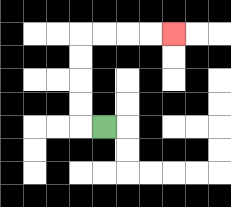{'start': '[4, 5]', 'end': '[7, 1]', 'path_directions': 'L,U,U,U,U,R,R,R,R', 'path_coordinates': '[[4, 5], [3, 5], [3, 4], [3, 3], [3, 2], [3, 1], [4, 1], [5, 1], [6, 1], [7, 1]]'}